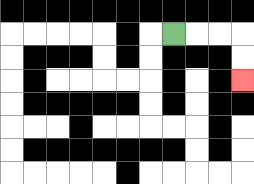{'start': '[7, 1]', 'end': '[10, 3]', 'path_directions': 'R,R,R,D,D', 'path_coordinates': '[[7, 1], [8, 1], [9, 1], [10, 1], [10, 2], [10, 3]]'}